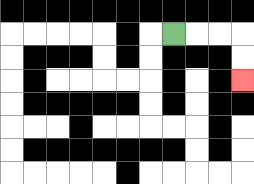{'start': '[7, 1]', 'end': '[10, 3]', 'path_directions': 'R,R,R,D,D', 'path_coordinates': '[[7, 1], [8, 1], [9, 1], [10, 1], [10, 2], [10, 3]]'}